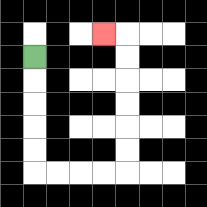{'start': '[1, 2]', 'end': '[4, 1]', 'path_directions': 'D,D,D,D,D,R,R,R,R,U,U,U,U,U,U,L', 'path_coordinates': '[[1, 2], [1, 3], [1, 4], [1, 5], [1, 6], [1, 7], [2, 7], [3, 7], [4, 7], [5, 7], [5, 6], [5, 5], [5, 4], [5, 3], [5, 2], [5, 1], [4, 1]]'}